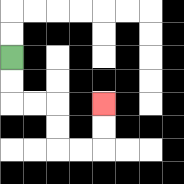{'start': '[0, 2]', 'end': '[4, 4]', 'path_directions': 'D,D,R,R,D,D,R,R,U,U', 'path_coordinates': '[[0, 2], [0, 3], [0, 4], [1, 4], [2, 4], [2, 5], [2, 6], [3, 6], [4, 6], [4, 5], [4, 4]]'}